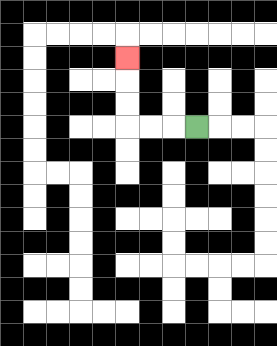{'start': '[8, 5]', 'end': '[5, 2]', 'path_directions': 'L,L,L,U,U,U', 'path_coordinates': '[[8, 5], [7, 5], [6, 5], [5, 5], [5, 4], [5, 3], [5, 2]]'}